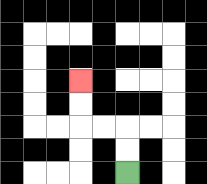{'start': '[5, 7]', 'end': '[3, 3]', 'path_directions': 'U,U,L,L,U,U', 'path_coordinates': '[[5, 7], [5, 6], [5, 5], [4, 5], [3, 5], [3, 4], [3, 3]]'}